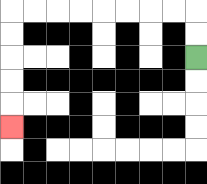{'start': '[8, 2]', 'end': '[0, 5]', 'path_directions': 'U,U,L,L,L,L,L,L,L,L,D,D,D,D,D', 'path_coordinates': '[[8, 2], [8, 1], [8, 0], [7, 0], [6, 0], [5, 0], [4, 0], [3, 0], [2, 0], [1, 0], [0, 0], [0, 1], [0, 2], [0, 3], [0, 4], [0, 5]]'}